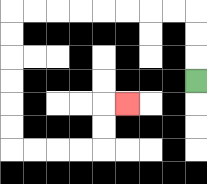{'start': '[8, 3]', 'end': '[5, 4]', 'path_directions': 'U,U,U,L,L,L,L,L,L,L,L,D,D,D,D,D,D,R,R,R,R,U,U,R', 'path_coordinates': '[[8, 3], [8, 2], [8, 1], [8, 0], [7, 0], [6, 0], [5, 0], [4, 0], [3, 0], [2, 0], [1, 0], [0, 0], [0, 1], [0, 2], [0, 3], [0, 4], [0, 5], [0, 6], [1, 6], [2, 6], [3, 6], [4, 6], [4, 5], [4, 4], [5, 4]]'}